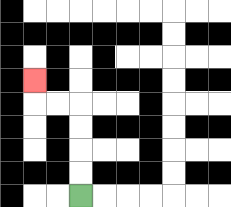{'start': '[3, 8]', 'end': '[1, 3]', 'path_directions': 'U,U,U,U,L,L,U', 'path_coordinates': '[[3, 8], [3, 7], [3, 6], [3, 5], [3, 4], [2, 4], [1, 4], [1, 3]]'}